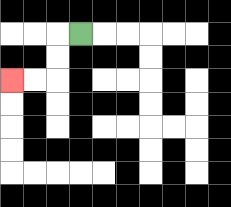{'start': '[3, 1]', 'end': '[0, 3]', 'path_directions': 'L,D,D,L,L', 'path_coordinates': '[[3, 1], [2, 1], [2, 2], [2, 3], [1, 3], [0, 3]]'}